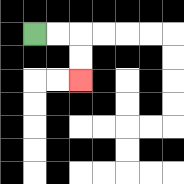{'start': '[1, 1]', 'end': '[3, 3]', 'path_directions': 'R,R,D,D', 'path_coordinates': '[[1, 1], [2, 1], [3, 1], [3, 2], [3, 3]]'}